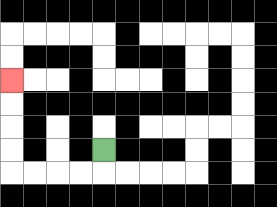{'start': '[4, 6]', 'end': '[0, 3]', 'path_directions': 'D,L,L,L,L,U,U,U,U', 'path_coordinates': '[[4, 6], [4, 7], [3, 7], [2, 7], [1, 7], [0, 7], [0, 6], [0, 5], [0, 4], [0, 3]]'}